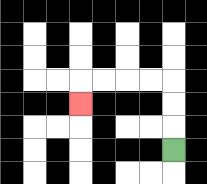{'start': '[7, 6]', 'end': '[3, 4]', 'path_directions': 'U,U,U,L,L,L,L,D', 'path_coordinates': '[[7, 6], [7, 5], [7, 4], [7, 3], [6, 3], [5, 3], [4, 3], [3, 3], [3, 4]]'}